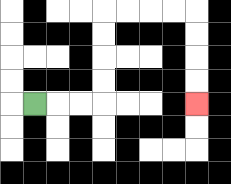{'start': '[1, 4]', 'end': '[8, 4]', 'path_directions': 'R,R,R,U,U,U,U,R,R,R,R,D,D,D,D', 'path_coordinates': '[[1, 4], [2, 4], [3, 4], [4, 4], [4, 3], [4, 2], [4, 1], [4, 0], [5, 0], [6, 0], [7, 0], [8, 0], [8, 1], [8, 2], [8, 3], [8, 4]]'}